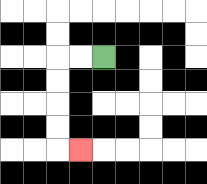{'start': '[4, 2]', 'end': '[3, 6]', 'path_directions': 'L,L,D,D,D,D,R', 'path_coordinates': '[[4, 2], [3, 2], [2, 2], [2, 3], [2, 4], [2, 5], [2, 6], [3, 6]]'}